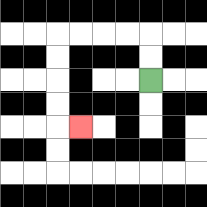{'start': '[6, 3]', 'end': '[3, 5]', 'path_directions': 'U,U,L,L,L,L,D,D,D,D,R', 'path_coordinates': '[[6, 3], [6, 2], [6, 1], [5, 1], [4, 1], [3, 1], [2, 1], [2, 2], [2, 3], [2, 4], [2, 5], [3, 5]]'}